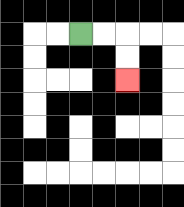{'start': '[3, 1]', 'end': '[5, 3]', 'path_directions': 'R,R,D,D', 'path_coordinates': '[[3, 1], [4, 1], [5, 1], [5, 2], [5, 3]]'}